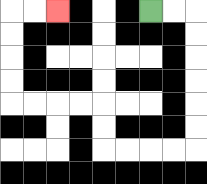{'start': '[6, 0]', 'end': '[2, 0]', 'path_directions': 'R,R,D,D,D,D,D,D,L,L,L,L,U,U,L,L,L,L,U,U,U,U,R,R', 'path_coordinates': '[[6, 0], [7, 0], [8, 0], [8, 1], [8, 2], [8, 3], [8, 4], [8, 5], [8, 6], [7, 6], [6, 6], [5, 6], [4, 6], [4, 5], [4, 4], [3, 4], [2, 4], [1, 4], [0, 4], [0, 3], [0, 2], [0, 1], [0, 0], [1, 0], [2, 0]]'}